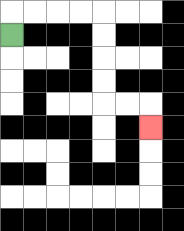{'start': '[0, 1]', 'end': '[6, 5]', 'path_directions': 'U,R,R,R,R,D,D,D,D,R,R,D', 'path_coordinates': '[[0, 1], [0, 0], [1, 0], [2, 0], [3, 0], [4, 0], [4, 1], [4, 2], [4, 3], [4, 4], [5, 4], [6, 4], [6, 5]]'}